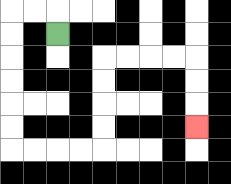{'start': '[2, 1]', 'end': '[8, 5]', 'path_directions': 'U,L,L,D,D,D,D,D,D,R,R,R,R,U,U,U,U,R,R,R,R,D,D,D', 'path_coordinates': '[[2, 1], [2, 0], [1, 0], [0, 0], [0, 1], [0, 2], [0, 3], [0, 4], [0, 5], [0, 6], [1, 6], [2, 6], [3, 6], [4, 6], [4, 5], [4, 4], [4, 3], [4, 2], [5, 2], [6, 2], [7, 2], [8, 2], [8, 3], [8, 4], [8, 5]]'}